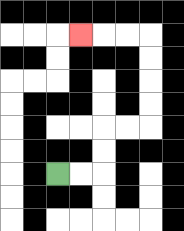{'start': '[2, 7]', 'end': '[3, 1]', 'path_directions': 'R,R,U,U,R,R,U,U,U,U,L,L,L', 'path_coordinates': '[[2, 7], [3, 7], [4, 7], [4, 6], [4, 5], [5, 5], [6, 5], [6, 4], [6, 3], [6, 2], [6, 1], [5, 1], [4, 1], [3, 1]]'}